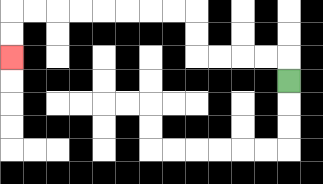{'start': '[12, 3]', 'end': '[0, 2]', 'path_directions': 'U,L,L,L,L,U,U,L,L,L,L,L,L,L,L,D,D', 'path_coordinates': '[[12, 3], [12, 2], [11, 2], [10, 2], [9, 2], [8, 2], [8, 1], [8, 0], [7, 0], [6, 0], [5, 0], [4, 0], [3, 0], [2, 0], [1, 0], [0, 0], [0, 1], [0, 2]]'}